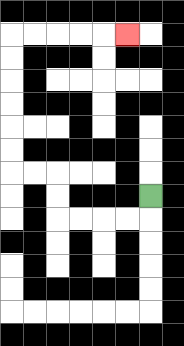{'start': '[6, 8]', 'end': '[5, 1]', 'path_directions': 'D,L,L,L,L,U,U,L,L,U,U,U,U,U,U,R,R,R,R,R', 'path_coordinates': '[[6, 8], [6, 9], [5, 9], [4, 9], [3, 9], [2, 9], [2, 8], [2, 7], [1, 7], [0, 7], [0, 6], [0, 5], [0, 4], [0, 3], [0, 2], [0, 1], [1, 1], [2, 1], [3, 1], [4, 1], [5, 1]]'}